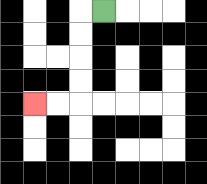{'start': '[4, 0]', 'end': '[1, 4]', 'path_directions': 'L,D,D,D,D,L,L', 'path_coordinates': '[[4, 0], [3, 0], [3, 1], [3, 2], [3, 3], [3, 4], [2, 4], [1, 4]]'}